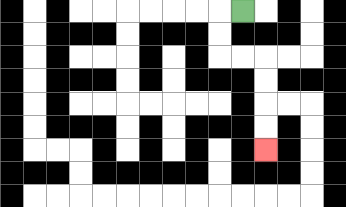{'start': '[10, 0]', 'end': '[11, 6]', 'path_directions': 'L,D,D,R,R,D,D,D,D', 'path_coordinates': '[[10, 0], [9, 0], [9, 1], [9, 2], [10, 2], [11, 2], [11, 3], [11, 4], [11, 5], [11, 6]]'}